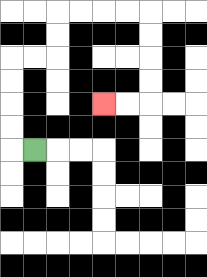{'start': '[1, 6]', 'end': '[4, 4]', 'path_directions': 'L,U,U,U,U,R,R,U,U,R,R,R,R,D,D,D,D,L,L', 'path_coordinates': '[[1, 6], [0, 6], [0, 5], [0, 4], [0, 3], [0, 2], [1, 2], [2, 2], [2, 1], [2, 0], [3, 0], [4, 0], [5, 0], [6, 0], [6, 1], [6, 2], [6, 3], [6, 4], [5, 4], [4, 4]]'}